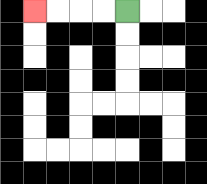{'start': '[5, 0]', 'end': '[1, 0]', 'path_directions': 'L,L,L,L', 'path_coordinates': '[[5, 0], [4, 0], [3, 0], [2, 0], [1, 0]]'}